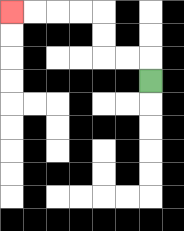{'start': '[6, 3]', 'end': '[0, 0]', 'path_directions': 'U,L,L,U,U,L,L,L,L', 'path_coordinates': '[[6, 3], [6, 2], [5, 2], [4, 2], [4, 1], [4, 0], [3, 0], [2, 0], [1, 0], [0, 0]]'}